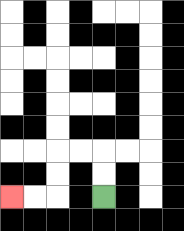{'start': '[4, 8]', 'end': '[0, 8]', 'path_directions': 'U,U,L,L,D,D,L,L', 'path_coordinates': '[[4, 8], [4, 7], [4, 6], [3, 6], [2, 6], [2, 7], [2, 8], [1, 8], [0, 8]]'}